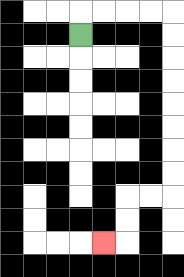{'start': '[3, 1]', 'end': '[4, 10]', 'path_directions': 'U,R,R,R,R,D,D,D,D,D,D,D,D,L,L,D,D,L', 'path_coordinates': '[[3, 1], [3, 0], [4, 0], [5, 0], [6, 0], [7, 0], [7, 1], [7, 2], [7, 3], [7, 4], [7, 5], [7, 6], [7, 7], [7, 8], [6, 8], [5, 8], [5, 9], [5, 10], [4, 10]]'}